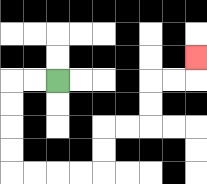{'start': '[2, 3]', 'end': '[8, 2]', 'path_directions': 'L,L,D,D,D,D,R,R,R,R,U,U,R,R,U,U,R,R,U', 'path_coordinates': '[[2, 3], [1, 3], [0, 3], [0, 4], [0, 5], [0, 6], [0, 7], [1, 7], [2, 7], [3, 7], [4, 7], [4, 6], [4, 5], [5, 5], [6, 5], [6, 4], [6, 3], [7, 3], [8, 3], [8, 2]]'}